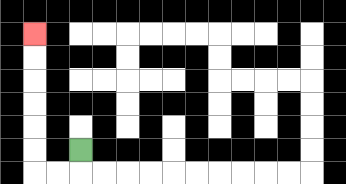{'start': '[3, 6]', 'end': '[1, 1]', 'path_directions': 'D,L,L,U,U,U,U,U,U', 'path_coordinates': '[[3, 6], [3, 7], [2, 7], [1, 7], [1, 6], [1, 5], [1, 4], [1, 3], [1, 2], [1, 1]]'}